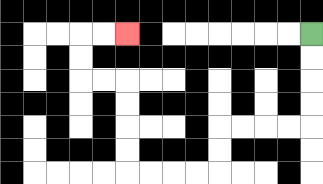{'start': '[13, 1]', 'end': '[5, 1]', 'path_directions': 'D,D,D,D,L,L,L,L,D,D,L,L,L,L,U,U,U,U,L,L,U,U,R,R', 'path_coordinates': '[[13, 1], [13, 2], [13, 3], [13, 4], [13, 5], [12, 5], [11, 5], [10, 5], [9, 5], [9, 6], [9, 7], [8, 7], [7, 7], [6, 7], [5, 7], [5, 6], [5, 5], [5, 4], [5, 3], [4, 3], [3, 3], [3, 2], [3, 1], [4, 1], [5, 1]]'}